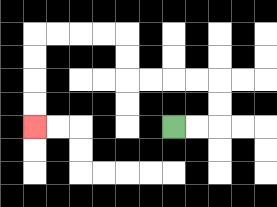{'start': '[7, 5]', 'end': '[1, 5]', 'path_directions': 'R,R,U,U,L,L,L,L,U,U,L,L,L,L,D,D,D,D', 'path_coordinates': '[[7, 5], [8, 5], [9, 5], [9, 4], [9, 3], [8, 3], [7, 3], [6, 3], [5, 3], [5, 2], [5, 1], [4, 1], [3, 1], [2, 1], [1, 1], [1, 2], [1, 3], [1, 4], [1, 5]]'}